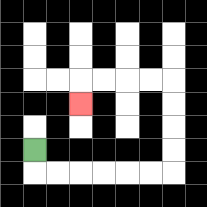{'start': '[1, 6]', 'end': '[3, 4]', 'path_directions': 'D,R,R,R,R,R,R,U,U,U,U,L,L,L,L,D', 'path_coordinates': '[[1, 6], [1, 7], [2, 7], [3, 7], [4, 7], [5, 7], [6, 7], [7, 7], [7, 6], [7, 5], [7, 4], [7, 3], [6, 3], [5, 3], [4, 3], [3, 3], [3, 4]]'}